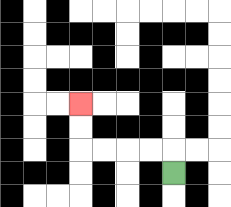{'start': '[7, 7]', 'end': '[3, 4]', 'path_directions': 'U,L,L,L,L,U,U', 'path_coordinates': '[[7, 7], [7, 6], [6, 6], [5, 6], [4, 6], [3, 6], [3, 5], [3, 4]]'}